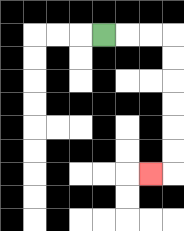{'start': '[4, 1]', 'end': '[6, 7]', 'path_directions': 'R,R,R,D,D,D,D,D,D,L', 'path_coordinates': '[[4, 1], [5, 1], [6, 1], [7, 1], [7, 2], [7, 3], [7, 4], [7, 5], [7, 6], [7, 7], [6, 7]]'}